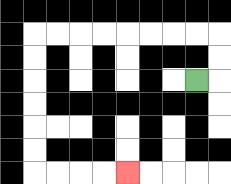{'start': '[8, 3]', 'end': '[5, 7]', 'path_directions': 'R,U,U,L,L,L,L,L,L,L,L,D,D,D,D,D,D,R,R,R,R', 'path_coordinates': '[[8, 3], [9, 3], [9, 2], [9, 1], [8, 1], [7, 1], [6, 1], [5, 1], [4, 1], [3, 1], [2, 1], [1, 1], [1, 2], [1, 3], [1, 4], [1, 5], [1, 6], [1, 7], [2, 7], [3, 7], [4, 7], [5, 7]]'}